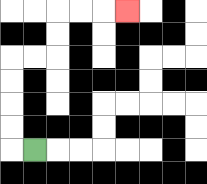{'start': '[1, 6]', 'end': '[5, 0]', 'path_directions': 'L,U,U,U,U,R,R,U,U,R,R,R', 'path_coordinates': '[[1, 6], [0, 6], [0, 5], [0, 4], [0, 3], [0, 2], [1, 2], [2, 2], [2, 1], [2, 0], [3, 0], [4, 0], [5, 0]]'}